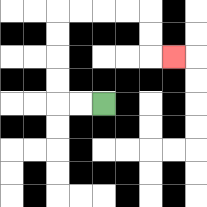{'start': '[4, 4]', 'end': '[7, 2]', 'path_directions': 'L,L,U,U,U,U,R,R,R,R,D,D,R', 'path_coordinates': '[[4, 4], [3, 4], [2, 4], [2, 3], [2, 2], [2, 1], [2, 0], [3, 0], [4, 0], [5, 0], [6, 0], [6, 1], [6, 2], [7, 2]]'}